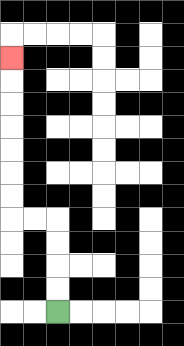{'start': '[2, 13]', 'end': '[0, 2]', 'path_directions': 'U,U,U,U,L,L,U,U,U,U,U,U,U', 'path_coordinates': '[[2, 13], [2, 12], [2, 11], [2, 10], [2, 9], [1, 9], [0, 9], [0, 8], [0, 7], [0, 6], [0, 5], [0, 4], [0, 3], [0, 2]]'}